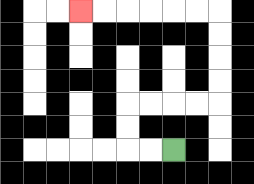{'start': '[7, 6]', 'end': '[3, 0]', 'path_directions': 'L,L,U,U,R,R,R,R,U,U,U,U,L,L,L,L,L,L', 'path_coordinates': '[[7, 6], [6, 6], [5, 6], [5, 5], [5, 4], [6, 4], [7, 4], [8, 4], [9, 4], [9, 3], [9, 2], [9, 1], [9, 0], [8, 0], [7, 0], [6, 0], [5, 0], [4, 0], [3, 0]]'}